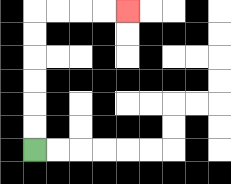{'start': '[1, 6]', 'end': '[5, 0]', 'path_directions': 'U,U,U,U,U,U,R,R,R,R', 'path_coordinates': '[[1, 6], [1, 5], [1, 4], [1, 3], [1, 2], [1, 1], [1, 0], [2, 0], [3, 0], [4, 0], [5, 0]]'}